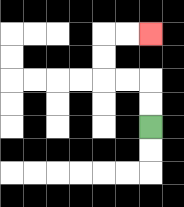{'start': '[6, 5]', 'end': '[6, 1]', 'path_directions': 'U,U,L,L,U,U,R,R', 'path_coordinates': '[[6, 5], [6, 4], [6, 3], [5, 3], [4, 3], [4, 2], [4, 1], [5, 1], [6, 1]]'}